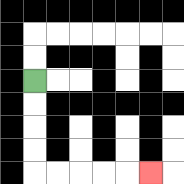{'start': '[1, 3]', 'end': '[6, 7]', 'path_directions': 'D,D,D,D,R,R,R,R,R', 'path_coordinates': '[[1, 3], [1, 4], [1, 5], [1, 6], [1, 7], [2, 7], [3, 7], [4, 7], [5, 7], [6, 7]]'}